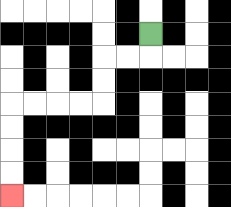{'start': '[6, 1]', 'end': '[0, 8]', 'path_directions': 'D,L,L,D,D,L,L,L,L,D,D,D,D', 'path_coordinates': '[[6, 1], [6, 2], [5, 2], [4, 2], [4, 3], [4, 4], [3, 4], [2, 4], [1, 4], [0, 4], [0, 5], [0, 6], [0, 7], [0, 8]]'}